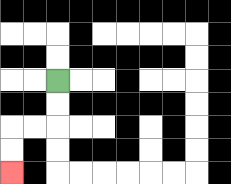{'start': '[2, 3]', 'end': '[0, 7]', 'path_directions': 'D,D,L,L,D,D', 'path_coordinates': '[[2, 3], [2, 4], [2, 5], [1, 5], [0, 5], [0, 6], [0, 7]]'}